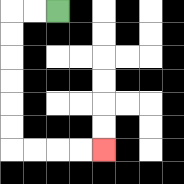{'start': '[2, 0]', 'end': '[4, 6]', 'path_directions': 'L,L,D,D,D,D,D,D,R,R,R,R', 'path_coordinates': '[[2, 0], [1, 0], [0, 0], [0, 1], [0, 2], [0, 3], [0, 4], [0, 5], [0, 6], [1, 6], [2, 6], [3, 6], [4, 6]]'}